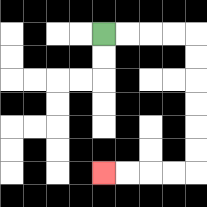{'start': '[4, 1]', 'end': '[4, 7]', 'path_directions': 'R,R,R,R,D,D,D,D,D,D,L,L,L,L', 'path_coordinates': '[[4, 1], [5, 1], [6, 1], [7, 1], [8, 1], [8, 2], [8, 3], [8, 4], [8, 5], [8, 6], [8, 7], [7, 7], [6, 7], [5, 7], [4, 7]]'}